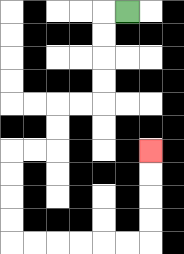{'start': '[5, 0]', 'end': '[6, 6]', 'path_directions': 'L,D,D,D,D,L,L,D,D,L,L,D,D,D,D,R,R,R,R,R,R,U,U,U,U', 'path_coordinates': '[[5, 0], [4, 0], [4, 1], [4, 2], [4, 3], [4, 4], [3, 4], [2, 4], [2, 5], [2, 6], [1, 6], [0, 6], [0, 7], [0, 8], [0, 9], [0, 10], [1, 10], [2, 10], [3, 10], [4, 10], [5, 10], [6, 10], [6, 9], [6, 8], [6, 7], [6, 6]]'}